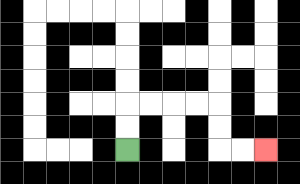{'start': '[5, 6]', 'end': '[11, 6]', 'path_directions': 'U,U,R,R,R,R,D,D,R,R', 'path_coordinates': '[[5, 6], [5, 5], [5, 4], [6, 4], [7, 4], [8, 4], [9, 4], [9, 5], [9, 6], [10, 6], [11, 6]]'}